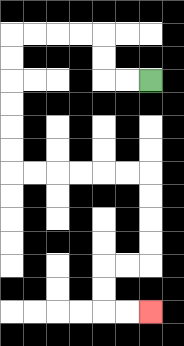{'start': '[6, 3]', 'end': '[6, 13]', 'path_directions': 'L,L,U,U,L,L,L,L,D,D,D,D,D,D,R,R,R,R,R,R,D,D,D,D,L,L,D,D,R,R', 'path_coordinates': '[[6, 3], [5, 3], [4, 3], [4, 2], [4, 1], [3, 1], [2, 1], [1, 1], [0, 1], [0, 2], [0, 3], [0, 4], [0, 5], [0, 6], [0, 7], [1, 7], [2, 7], [3, 7], [4, 7], [5, 7], [6, 7], [6, 8], [6, 9], [6, 10], [6, 11], [5, 11], [4, 11], [4, 12], [4, 13], [5, 13], [6, 13]]'}